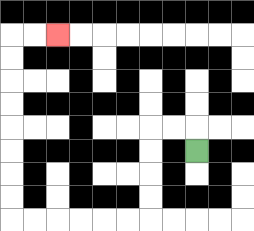{'start': '[8, 6]', 'end': '[2, 1]', 'path_directions': 'U,L,L,D,D,D,D,L,L,L,L,L,L,U,U,U,U,U,U,U,U,R,R', 'path_coordinates': '[[8, 6], [8, 5], [7, 5], [6, 5], [6, 6], [6, 7], [6, 8], [6, 9], [5, 9], [4, 9], [3, 9], [2, 9], [1, 9], [0, 9], [0, 8], [0, 7], [0, 6], [0, 5], [0, 4], [0, 3], [0, 2], [0, 1], [1, 1], [2, 1]]'}